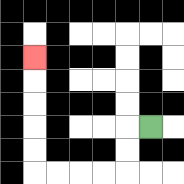{'start': '[6, 5]', 'end': '[1, 2]', 'path_directions': 'L,D,D,L,L,L,L,U,U,U,U,U', 'path_coordinates': '[[6, 5], [5, 5], [5, 6], [5, 7], [4, 7], [3, 7], [2, 7], [1, 7], [1, 6], [1, 5], [1, 4], [1, 3], [1, 2]]'}